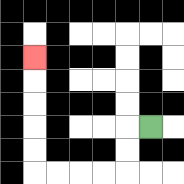{'start': '[6, 5]', 'end': '[1, 2]', 'path_directions': 'L,D,D,L,L,L,L,U,U,U,U,U', 'path_coordinates': '[[6, 5], [5, 5], [5, 6], [5, 7], [4, 7], [3, 7], [2, 7], [1, 7], [1, 6], [1, 5], [1, 4], [1, 3], [1, 2]]'}